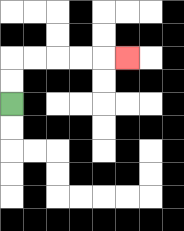{'start': '[0, 4]', 'end': '[5, 2]', 'path_directions': 'U,U,R,R,R,R,R', 'path_coordinates': '[[0, 4], [0, 3], [0, 2], [1, 2], [2, 2], [3, 2], [4, 2], [5, 2]]'}